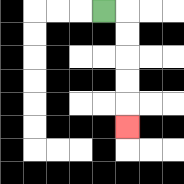{'start': '[4, 0]', 'end': '[5, 5]', 'path_directions': 'R,D,D,D,D,D', 'path_coordinates': '[[4, 0], [5, 0], [5, 1], [5, 2], [5, 3], [5, 4], [5, 5]]'}